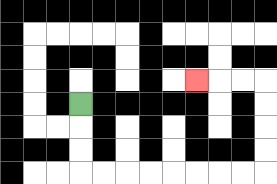{'start': '[3, 4]', 'end': '[8, 3]', 'path_directions': 'D,D,D,R,R,R,R,R,R,R,R,U,U,U,U,L,L,L', 'path_coordinates': '[[3, 4], [3, 5], [3, 6], [3, 7], [4, 7], [5, 7], [6, 7], [7, 7], [8, 7], [9, 7], [10, 7], [11, 7], [11, 6], [11, 5], [11, 4], [11, 3], [10, 3], [9, 3], [8, 3]]'}